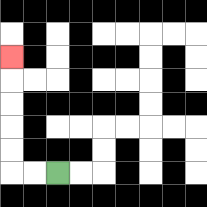{'start': '[2, 7]', 'end': '[0, 2]', 'path_directions': 'L,L,U,U,U,U,U', 'path_coordinates': '[[2, 7], [1, 7], [0, 7], [0, 6], [0, 5], [0, 4], [0, 3], [0, 2]]'}